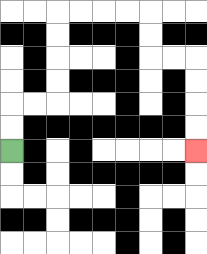{'start': '[0, 6]', 'end': '[8, 6]', 'path_directions': 'U,U,R,R,U,U,U,U,R,R,R,R,D,D,R,R,D,D,D,D', 'path_coordinates': '[[0, 6], [0, 5], [0, 4], [1, 4], [2, 4], [2, 3], [2, 2], [2, 1], [2, 0], [3, 0], [4, 0], [5, 0], [6, 0], [6, 1], [6, 2], [7, 2], [8, 2], [8, 3], [8, 4], [8, 5], [8, 6]]'}